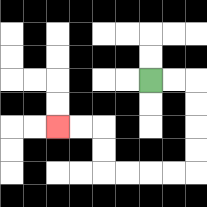{'start': '[6, 3]', 'end': '[2, 5]', 'path_directions': 'R,R,D,D,D,D,L,L,L,L,U,U,L,L', 'path_coordinates': '[[6, 3], [7, 3], [8, 3], [8, 4], [8, 5], [8, 6], [8, 7], [7, 7], [6, 7], [5, 7], [4, 7], [4, 6], [4, 5], [3, 5], [2, 5]]'}